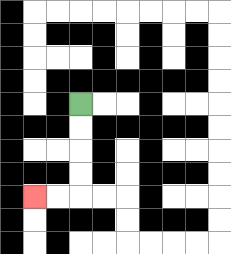{'start': '[3, 4]', 'end': '[1, 8]', 'path_directions': 'D,D,D,D,L,L', 'path_coordinates': '[[3, 4], [3, 5], [3, 6], [3, 7], [3, 8], [2, 8], [1, 8]]'}